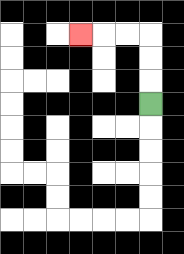{'start': '[6, 4]', 'end': '[3, 1]', 'path_directions': 'U,U,U,L,L,L', 'path_coordinates': '[[6, 4], [6, 3], [6, 2], [6, 1], [5, 1], [4, 1], [3, 1]]'}